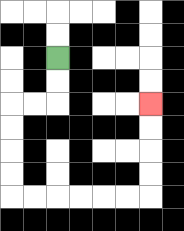{'start': '[2, 2]', 'end': '[6, 4]', 'path_directions': 'D,D,L,L,D,D,D,D,R,R,R,R,R,R,U,U,U,U', 'path_coordinates': '[[2, 2], [2, 3], [2, 4], [1, 4], [0, 4], [0, 5], [0, 6], [0, 7], [0, 8], [1, 8], [2, 8], [3, 8], [4, 8], [5, 8], [6, 8], [6, 7], [6, 6], [6, 5], [6, 4]]'}